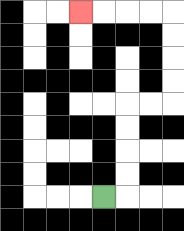{'start': '[4, 8]', 'end': '[3, 0]', 'path_directions': 'R,U,U,U,U,R,R,U,U,U,U,L,L,L,L', 'path_coordinates': '[[4, 8], [5, 8], [5, 7], [5, 6], [5, 5], [5, 4], [6, 4], [7, 4], [7, 3], [7, 2], [7, 1], [7, 0], [6, 0], [5, 0], [4, 0], [3, 0]]'}